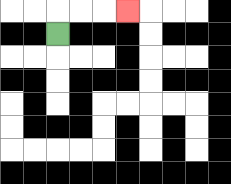{'start': '[2, 1]', 'end': '[5, 0]', 'path_directions': 'U,R,R,R', 'path_coordinates': '[[2, 1], [2, 0], [3, 0], [4, 0], [5, 0]]'}